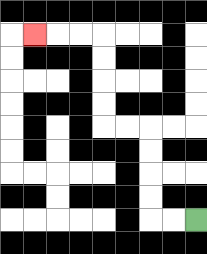{'start': '[8, 9]', 'end': '[1, 1]', 'path_directions': 'L,L,U,U,U,U,L,L,U,U,U,U,L,L,L', 'path_coordinates': '[[8, 9], [7, 9], [6, 9], [6, 8], [6, 7], [6, 6], [6, 5], [5, 5], [4, 5], [4, 4], [4, 3], [4, 2], [4, 1], [3, 1], [2, 1], [1, 1]]'}